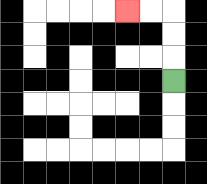{'start': '[7, 3]', 'end': '[5, 0]', 'path_directions': 'U,U,U,L,L', 'path_coordinates': '[[7, 3], [7, 2], [7, 1], [7, 0], [6, 0], [5, 0]]'}